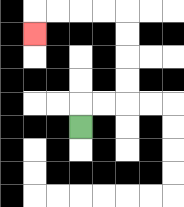{'start': '[3, 5]', 'end': '[1, 1]', 'path_directions': 'U,R,R,U,U,U,U,L,L,L,L,D', 'path_coordinates': '[[3, 5], [3, 4], [4, 4], [5, 4], [5, 3], [5, 2], [5, 1], [5, 0], [4, 0], [3, 0], [2, 0], [1, 0], [1, 1]]'}